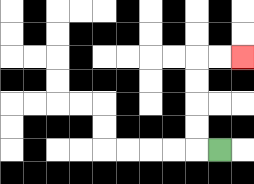{'start': '[9, 6]', 'end': '[10, 2]', 'path_directions': 'L,U,U,U,U,R,R', 'path_coordinates': '[[9, 6], [8, 6], [8, 5], [8, 4], [8, 3], [8, 2], [9, 2], [10, 2]]'}